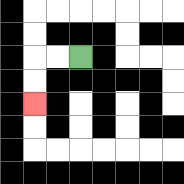{'start': '[3, 2]', 'end': '[1, 4]', 'path_directions': 'L,L,D,D', 'path_coordinates': '[[3, 2], [2, 2], [1, 2], [1, 3], [1, 4]]'}